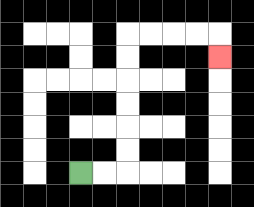{'start': '[3, 7]', 'end': '[9, 2]', 'path_directions': 'R,R,U,U,U,U,U,U,R,R,R,R,D', 'path_coordinates': '[[3, 7], [4, 7], [5, 7], [5, 6], [5, 5], [5, 4], [5, 3], [5, 2], [5, 1], [6, 1], [7, 1], [8, 1], [9, 1], [9, 2]]'}